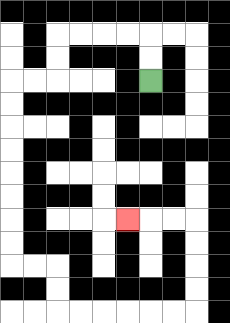{'start': '[6, 3]', 'end': '[5, 9]', 'path_directions': 'U,U,L,L,L,L,D,D,L,L,D,D,D,D,D,D,D,D,R,R,D,D,R,R,R,R,R,R,U,U,U,U,L,L,L', 'path_coordinates': '[[6, 3], [6, 2], [6, 1], [5, 1], [4, 1], [3, 1], [2, 1], [2, 2], [2, 3], [1, 3], [0, 3], [0, 4], [0, 5], [0, 6], [0, 7], [0, 8], [0, 9], [0, 10], [0, 11], [1, 11], [2, 11], [2, 12], [2, 13], [3, 13], [4, 13], [5, 13], [6, 13], [7, 13], [8, 13], [8, 12], [8, 11], [8, 10], [8, 9], [7, 9], [6, 9], [5, 9]]'}